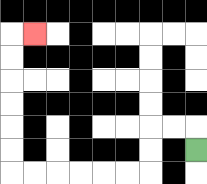{'start': '[8, 6]', 'end': '[1, 1]', 'path_directions': 'U,L,L,D,D,L,L,L,L,L,L,U,U,U,U,U,U,R', 'path_coordinates': '[[8, 6], [8, 5], [7, 5], [6, 5], [6, 6], [6, 7], [5, 7], [4, 7], [3, 7], [2, 7], [1, 7], [0, 7], [0, 6], [0, 5], [0, 4], [0, 3], [0, 2], [0, 1], [1, 1]]'}